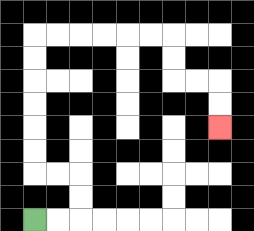{'start': '[1, 9]', 'end': '[9, 5]', 'path_directions': 'R,R,U,U,L,L,U,U,U,U,U,U,R,R,R,R,R,R,D,D,R,R,D,D', 'path_coordinates': '[[1, 9], [2, 9], [3, 9], [3, 8], [3, 7], [2, 7], [1, 7], [1, 6], [1, 5], [1, 4], [1, 3], [1, 2], [1, 1], [2, 1], [3, 1], [4, 1], [5, 1], [6, 1], [7, 1], [7, 2], [7, 3], [8, 3], [9, 3], [9, 4], [9, 5]]'}